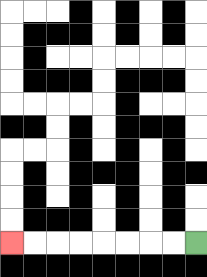{'start': '[8, 10]', 'end': '[0, 10]', 'path_directions': 'L,L,L,L,L,L,L,L', 'path_coordinates': '[[8, 10], [7, 10], [6, 10], [5, 10], [4, 10], [3, 10], [2, 10], [1, 10], [0, 10]]'}